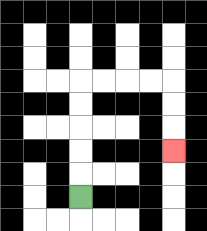{'start': '[3, 8]', 'end': '[7, 6]', 'path_directions': 'U,U,U,U,U,R,R,R,R,D,D,D', 'path_coordinates': '[[3, 8], [3, 7], [3, 6], [3, 5], [3, 4], [3, 3], [4, 3], [5, 3], [6, 3], [7, 3], [7, 4], [7, 5], [7, 6]]'}